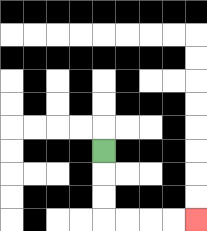{'start': '[4, 6]', 'end': '[8, 9]', 'path_directions': 'D,D,D,R,R,R,R', 'path_coordinates': '[[4, 6], [4, 7], [4, 8], [4, 9], [5, 9], [6, 9], [7, 9], [8, 9]]'}